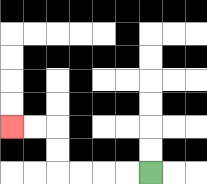{'start': '[6, 7]', 'end': '[0, 5]', 'path_directions': 'L,L,L,L,U,U,L,L', 'path_coordinates': '[[6, 7], [5, 7], [4, 7], [3, 7], [2, 7], [2, 6], [2, 5], [1, 5], [0, 5]]'}